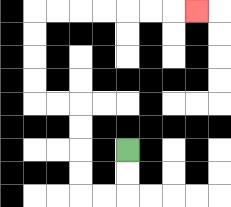{'start': '[5, 6]', 'end': '[8, 0]', 'path_directions': 'D,D,L,L,U,U,U,U,L,L,U,U,U,U,R,R,R,R,R,R,R', 'path_coordinates': '[[5, 6], [5, 7], [5, 8], [4, 8], [3, 8], [3, 7], [3, 6], [3, 5], [3, 4], [2, 4], [1, 4], [1, 3], [1, 2], [1, 1], [1, 0], [2, 0], [3, 0], [4, 0], [5, 0], [6, 0], [7, 0], [8, 0]]'}